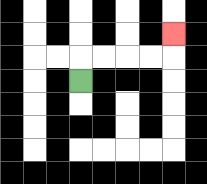{'start': '[3, 3]', 'end': '[7, 1]', 'path_directions': 'U,R,R,R,R,U', 'path_coordinates': '[[3, 3], [3, 2], [4, 2], [5, 2], [6, 2], [7, 2], [7, 1]]'}